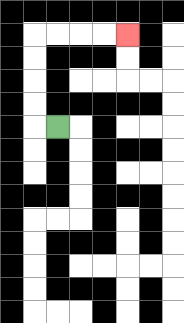{'start': '[2, 5]', 'end': '[5, 1]', 'path_directions': 'L,U,U,U,U,R,R,R,R', 'path_coordinates': '[[2, 5], [1, 5], [1, 4], [1, 3], [1, 2], [1, 1], [2, 1], [3, 1], [4, 1], [5, 1]]'}